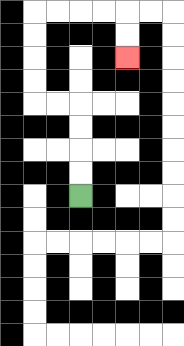{'start': '[3, 8]', 'end': '[5, 2]', 'path_directions': 'U,U,U,U,L,L,U,U,U,U,R,R,R,R,D,D', 'path_coordinates': '[[3, 8], [3, 7], [3, 6], [3, 5], [3, 4], [2, 4], [1, 4], [1, 3], [1, 2], [1, 1], [1, 0], [2, 0], [3, 0], [4, 0], [5, 0], [5, 1], [5, 2]]'}